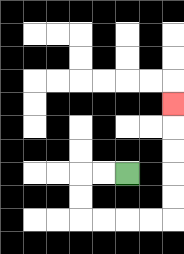{'start': '[5, 7]', 'end': '[7, 4]', 'path_directions': 'L,L,D,D,R,R,R,R,U,U,U,U,U', 'path_coordinates': '[[5, 7], [4, 7], [3, 7], [3, 8], [3, 9], [4, 9], [5, 9], [6, 9], [7, 9], [7, 8], [7, 7], [7, 6], [7, 5], [7, 4]]'}